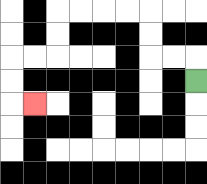{'start': '[8, 3]', 'end': '[1, 4]', 'path_directions': 'U,L,L,U,U,L,L,L,L,D,D,L,L,D,D,R', 'path_coordinates': '[[8, 3], [8, 2], [7, 2], [6, 2], [6, 1], [6, 0], [5, 0], [4, 0], [3, 0], [2, 0], [2, 1], [2, 2], [1, 2], [0, 2], [0, 3], [0, 4], [1, 4]]'}